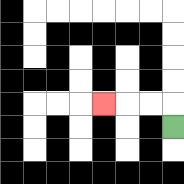{'start': '[7, 5]', 'end': '[4, 4]', 'path_directions': 'U,L,L,L', 'path_coordinates': '[[7, 5], [7, 4], [6, 4], [5, 4], [4, 4]]'}